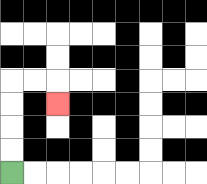{'start': '[0, 7]', 'end': '[2, 4]', 'path_directions': 'U,U,U,U,R,R,D', 'path_coordinates': '[[0, 7], [0, 6], [0, 5], [0, 4], [0, 3], [1, 3], [2, 3], [2, 4]]'}